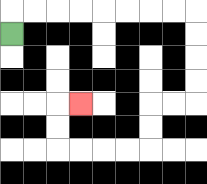{'start': '[0, 1]', 'end': '[3, 4]', 'path_directions': 'U,R,R,R,R,R,R,R,R,D,D,D,D,L,L,D,D,L,L,L,L,U,U,R', 'path_coordinates': '[[0, 1], [0, 0], [1, 0], [2, 0], [3, 0], [4, 0], [5, 0], [6, 0], [7, 0], [8, 0], [8, 1], [8, 2], [8, 3], [8, 4], [7, 4], [6, 4], [6, 5], [6, 6], [5, 6], [4, 6], [3, 6], [2, 6], [2, 5], [2, 4], [3, 4]]'}